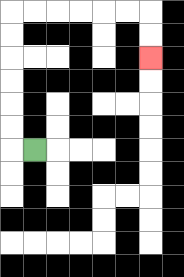{'start': '[1, 6]', 'end': '[6, 2]', 'path_directions': 'L,U,U,U,U,U,U,R,R,R,R,R,R,D,D', 'path_coordinates': '[[1, 6], [0, 6], [0, 5], [0, 4], [0, 3], [0, 2], [0, 1], [0, 0], [1, 0], [2, 0], [3, 0], [4, 0], [5, 0], [6, 0], [6, 1], [6, 2]]'}